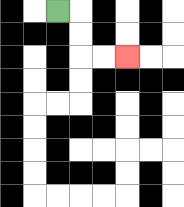{'start': '[2, 0]', 'end': '[5, 2]', 'path_directions': 'R,D,D,R,R', 'path_coordinates': '[[2, 0], [3, 0], [3, 1], [3, 2], [4, 2], [5, 2]]'}